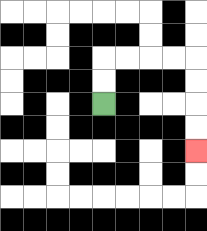{'start': '[4, 4]', 'end': '[8, 6]', 'path_directions': 'U,U,R,R,R,R,D,D,D,D', 'path_coordinates': '[[4, 4], [4, 3], [4, 2], [5, 2], [6, 2], [7, 2], [8, 2], [8, 3], [8, 4], [8, 5], [8, 6]]'}